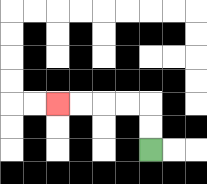{'start': '[6, 6]', 'end': '[2, 4]', 'path_directions': 'U,U,L,L,L,L', 'path_coordinates': '[[6, 6], [6, 5], [6, 4], [5, 4], [4, 4], [3, 4], [2, 4]]'}